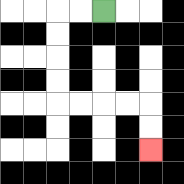{'start': '[4, 0]', 'end': '[6, 6]', 'path_directions': 'L,L,D,D,D,D,R,R,R,R,D,D', 'path_coordinates': '[[4, 0], [3, 0], [2, 0], [2, 1], [2, 2], [2, 3], [2, 4], [3, 4], [4, 4], [5, 4], [6, 4], [6, 5], [6, 6]]'}